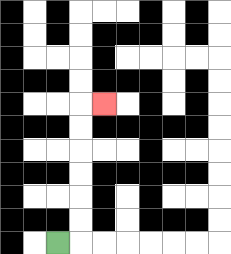{'start': '[2, 10]', 'end': '[4, 4]', 'path_directions': 'R,U,U,U,U,U,U,R', 'path_coordinates': '[[2, 10], [3, 10], [3, 9], [3, 8], [3, 7], [3, 6], [3, 5], [3, 4], [4, 4]]'}